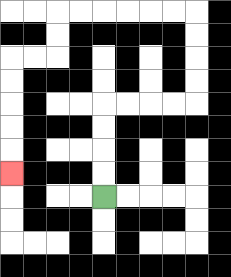{'start': '[4, 8]', 'end': '[0, 7]', 'path_directions': 'U,U,U,U,R,R,R,R,U,U,U,U,L,L,L,L,L,L,D,D,L,L,D,D,D,D,D', 'path_coordinates': '[[4, 8], [4, 7], [4, 6], [4, 5], [4, 4], [5, 4], [6, 4], [7, 4], [8, 4], [8, 3], [8, 2], [8, 1], [8, 0], [7, 0], [6, 0], [5, 0], [4, 0], [3, 0], [2, 0], [2, 1], [2, 2], [1, 2], [0, 2], [0, 3], [0, 4], [0, 5], [0, 6], [0, 7]]'}